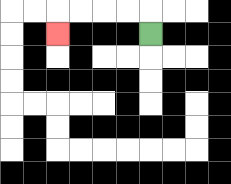{'start': '[6, 1]', 'end': '[2, 1]', 'path_directions': 'U,L,L,L,L,D', 'path_coordinates': '[[6, 1], [6, 0], [5, 0], [4, 0], [3, 0], [2, 0], [2, 1]]'}